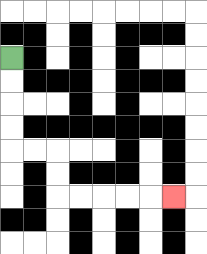{'start': '[0, 2]', 'end': '[7, 8]', 'path_directions': 'D,D,D,D,R,R,D,D,R,R,R,R,R', 'path_coordinates': '[[0, 2], [0, 3], [0, 4], [0, 5], [0, 6], [1, 6], [2, 6], [2, 7], [2, 8], [3, 8], [4, 8], [5, 8], [6, 8], [7, 8]]'}